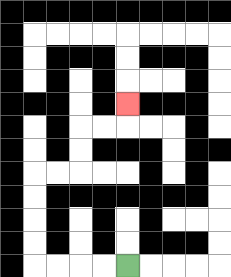{'start': '[5, 11]', 'end': '[5, 4]', 'path_directions': 'L,L,L,L,U,U,U,U,R,R,U,U,R,R,U', 'path_coordinates': '[[5, 11], [4, 11], [3, 11], [2, 11], [1, 11], [1, 10], [1, 9], [1, 8], [1, 7], [2, 7], [3, 7], [3, 6], [3, 5], [4, 5], [5, 5], [5, 4]]'}